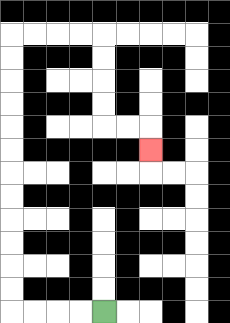{'start': '[4, 13]', 'end': '[6, 6]', 'path_directions': 'L,L,L,L,U,U,U,U,U,U,U,U,U,U,U,U,R,R,R,R,D,D,D,D,R,R,D', 'path_coordinates': '[[4, 13], [3, 13], [2, 13], [1, 13], [0, 13], [0, 12], [0, 11], [0, 10], [0, 9], [0, 8], [0, 7], [0, 6], [0, 5], [0, 4], [0, 3], [0, 2], [0, 1], [1, 1], [2, 1], [3, 1], [4, 1], [4, 2], [4, 3], [4, 4], [4, 5], [5, 5], [6, 5], [6, 6]]'}